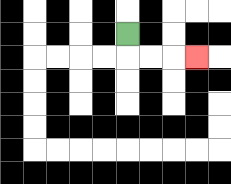{'start': '[5, 1]', 'end': '[8, 2]', 'path_directions': 'D,R,R,R', 'path_coordinates': '[[5, 1], [5, 2], [6, 2], [7, 2], [8, 2]]'}